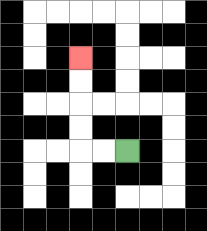{'start': '[5, 6]', 'end': '[3, 2]', 'path_directions': 'L,L,U,U,U,U', 'path_coordinates': '[[5, 6], [4, 6], [3, 6], [3, 5], [3, 4], [3, 3], [3, 2]]'}